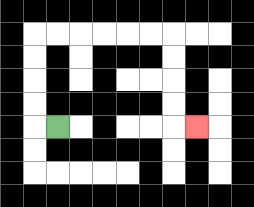{'start': '[2, 5]', 'end': '[8, 5]', 'path_directions': 'L,U,U,U,U,R,R,R,R,R,R,D,D,D,D,R', 'path_coordinates': '[[2, 5], [1, 5], [1, 4], [1, 3], [1, 2], [1, 1], [2, 1], [3, 1], [4, 1], [5, 1], [6, 1], [7, 1], [7, 2], [7, 3], [7, 4], [7, 5], [8, 5]]'}